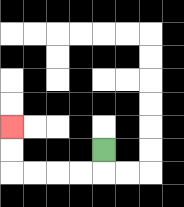{'start': '[4, 6]', 'end': '[0, 5]', 'path_directions': 'D,L,L,L,L,U,U', 'path_coordinates': '[[4, 6], [4, 7], [3, 7], [2, 7], [1, 7], [0, 7], [0, 6], [0, 5]]'}